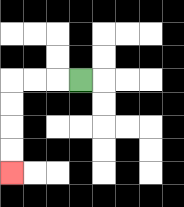{'start': '[3, 3]', 'end': '[0, 7]', 'path_directions': 'L,L,L,D,D,D,D', 'path_coordinates': '[[3, 3], [2, 3], [1, 3], [0, 3], [0, 4], [0, 5], [0, 6], [0, 7]]'}